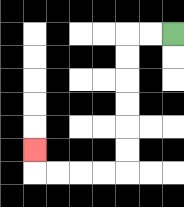{'start': '[7, 1]', 'end': '[1, 6]', 'path_directions': 'L,L,D,D,D,D,D,D,L,L,L,L,U', 'path_coordinates': '[[7, 1], [6, 1], [5, 1], [5, 2], [5, 3], [5, 4], [5, 5], [5, 6], [5, 7], [4, 7], [3, 7], [2, 7], [1, 7], [1, 6]]'}